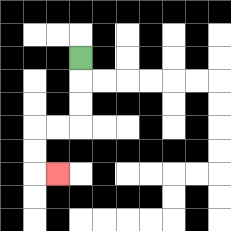{'start': '[3, 2]', 'end': '[2, 7]', 'path_directions': 'D,D,D,L,L,D,D,R', 'path_coordinates': '[[3, 2], [3, 3], [3, 4], [3, 5], [2, 5], [1, 5], [1, 6], [1, 7], [2, 7]]'}